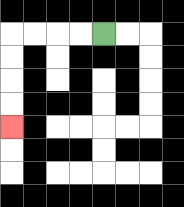{'start': '[4, 1]', 'end': '[0, 5]', 'path_directions': 'L,L,L,L,D,D,D,D', 'path_coordinates': '[[4, 1], [3, 1], [2, 1], [1, 1], [0, 1], [0, 2], [0, 3], [0, 4], [0, 5]]'}